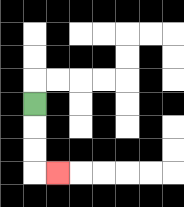{'start': '[1, 4]', 'end': '[2, 7]', 'path_directions': 'D,D,D,R', 'path_coordinates': '[[1, 4], [1, 5], [1, 6], [1, 7], [2, 7]]'}